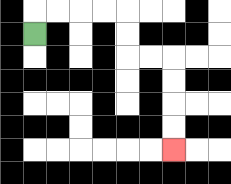{'start': '[1, 1]', 'end': '[7, 6]', 'path_directions': 'U,R,R,R,R,D,D,R,R,D,D,D,D', 'path_coordinates': '[[1, 1], [1, 0], [2, 0], [3, 0], [4, 0], [5, 0], [5, 1], [5, 2], [6, 2], [7, 2], [7, 3], [7, 4], [7, 5], [7, 6]]'}